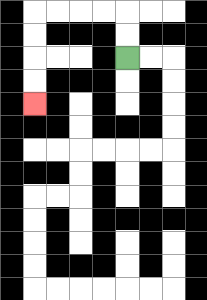{'start': '[5, 2]', 'end': '[1, 4]', 'path_directions': 'U,U,L,L,L,L,D,D,D,D', 'path_coordinates': '[[5, 2], [5, 1], [5, 0], [4, 0], [3, 0], [2, 0], [1, 0], [1, 1], [1, 2], [1, 3], [1, 4]]'}